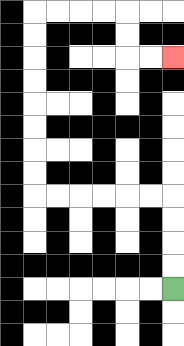{'start': '[7, 12]', 'end': '[7, 2]', 'path_directions': 'U,U,U,U,L,L,L,L,L,L,U,U,U,U,U,U,U,U,R,R,R,R,D,D,R,R', 'path_coordinates': '[[7, 12], [7, 11], [7, 10], [7, 9], [7, 8], [6, 8], [5, 8], [4, 8], [3, 8], [2, 8], [1, 8], [1, 7], [1, 6], [1, 5], [1, 4], [1, 3], [1, 2], [1, 1], [1, 0], [2, 0], [3, 0], [4, 0], [5, 0], [5, 1], [5, 2], [6, 2], [7, 2]]'}